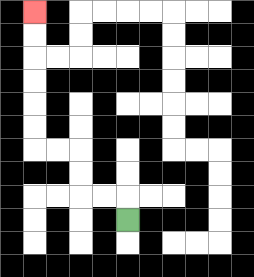{'start': '[5, 9]', 'end': '[1, 0]', 'path_directions': 'U,L,L,U,U,L,L,U,U,U,U,U,U', 'path_coordinates': '[[5, 9], [5, 8], [4, 8], [3, 8], [3, 7], [3, 6], [2, 6], [1, 6], [1, 5], [1, 4], [1, 3], [1, 2], [1, 1], [1, 0]]'}